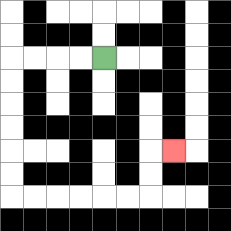{'start': '[4, 2]', 'end': '[7, 6]', 'path_directions': 'L,L,L,L,D,D,D,D,D,D,R,R,R,R,R,R,U,U,R', 'path_coordinates': '[[4, 2], [3, 2], [2, 2], [1, 2], [0, 2], [0, 3], [0, 4], [0, 5], [0, 6], [0, 7], [0, 8], [1, 8], [2, 8], [3, 8], [4, 8], [5, 8], [6, 8], [6, 7], [6, 6], [7, 6]]'}